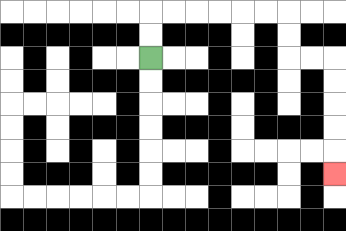{'start': '[6, 2]', 'end': '[14, 7]', 'path_directions': 'U,U,R,R,R,R,R,R,D,D,R,R,D,D,D,D,D', 'path_coordinates': '[[6, 2], [6, 1], [6, 0], [7, 0], [8, 0], [9, 0], [10, 0], [11, 0], [12, 0], [12, 1], [12, 2], [13, 2], [14, 2], [14, 3], [14, 4], [14, 5], [14, 6], [14, 7]]'}